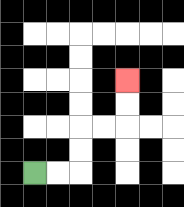{'start': '[1, 7]', 'end': '[5, 3]', 'path_directions': 'R,R,U,U,R,R,U,U', 'path_coordinates': '[[1, 7], [2, 7], [3, 7], [3, 6], [3, 5], [4, 5], [5, 5], [5, 4], [5, 3]]'}